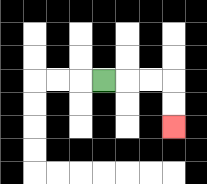{'start': '[4, 3]', 'end': '[7, 5]', 'path_directions': 'R,R,R,D,D', 'path_coordinates': '[[4, 3], [5, 3], [6, 3], [7, 3], [7, 4], [7, 5]]'}